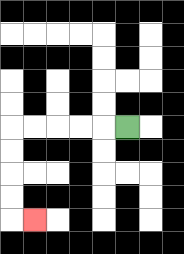{'start': '[5, 5]', 'end': '[1, 9]', 'path_directions': 'L,L,L,L,L,D,D,D,D,R', 'path_coordinates': '[[5, 5], [4, 5], [3, 5], [2, 5], [1, 5], [0, 5], [0, 6], [0, 7], [0, 8], [0, 9], [1, 9]]'}